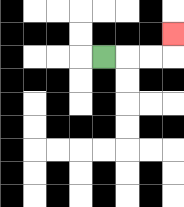{'start': '[4, 2]', 'end': '[7, 1]', 'path_directions': 'R,R,R,U', 'path_coordinates': '[[4, 2], [5, 2], [6, 2], [7, 2], [7, 1]]'}